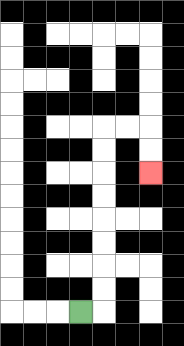{'start': '[3, 13]', 'end': '[6, 7]', 'path_directions': 'R,U,U,U,U,U,U,U,U,R,R,D,D', 'path_coordinates': '[[3, 13], [4, 13], [4, 12], [4, 11], [4, 10], [4, 9], [4, 8], [4, 7], [4, 6], [4, 5], [5, 5], [6, 5], [6, 6], [6, 7]]'}